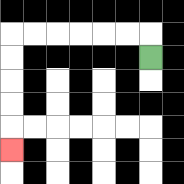{'start': '[6, 2]', 'end': '[0, 6]', 'path_directions': 'U,L,L,L,L,L,L,D,D,D,D,D', 'path_coordinates': '[[6, 2], [6, 1], [5, 1], [4, 1], [3, 1], [2, 1], [1, 1], [0, 1], [0, 2], [0, 3], [0, 4], [0, 5], [0, 6]]'}